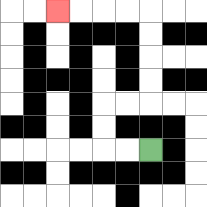{'start': '[6, 6]', 'end': '[2, 0]', 'path_directions': 'L,L,U,U,R,R,U,U,U,U,L,L,L,L', 'path_coordinates': '[[6, 6], [5, 6], [4, 6], [4, 5], [4, 4], [5, 4], [6, 4], [6, 3], [6, 2], [6, 1], [6, 0], [5, 0], [4, 0], [3, 0], [2, 0]]'}